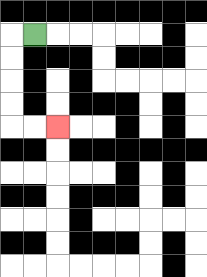{'start': '[1, 1]', 'end': '[2, 5]', 'path_directions': 'L,D,D,D,D,R,R', 'path_coordinates': '[[1, 1], [0, 1], [0, 2], [0, 3], [0, 4], [0, 5], [1, 5], [2, 5]]'}